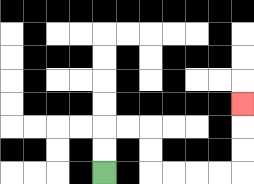{'start': '[4, 7]', 'end': '[10, 4]', 'path_directions': 'U,U,R,R,D,D,R,R,R,R,U,U,U', 'path_coordinates': '[[4, 7], [4, 6], [4, 5], [5, 5], [6, 5], [6, 6], [6, 7], [7, 7], [8, 7], [9, 7], [10, 7], [10, 6], [10, 5], [10, 4]]'}